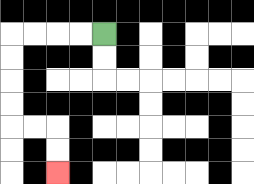{'start': '[4, 1]', 'end': '[2, 7]', 'path_directions': 'L,L,L,L,D,D,D,D,R,R,D,D', 'path_coordinates': '[[4, 1], [3, 1], [2, 1], [1, 1], [0, 1], [0, 2], [0, 3], [0, 4], [0, 5], [1, 5], [2, 5], [2, 6], [2, 7]]'}